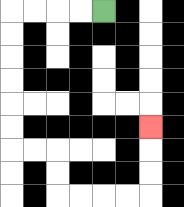{'start': '[4, 0]', 'end': '[6, 5]', 'path_directions': 'L,L,L,L,D,D,D,D,D,D,R,R,D,D,R,R,R,R,U,U,U', 'path_coordinates': '[[4, 0], [3, 0], [2, 0], [1, 0], [0, 0], [0, 1], [0, 2], [0, 3], [0, 4], [0, 5], [0, 6], [1, 6], [2, 6], [2, 7], [2, 8], [3, 8], [4, 8], [5, 8], [6, 8], [6, 7], [6, 6], [6, 5]]'}